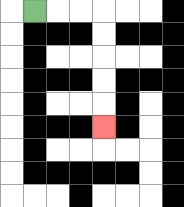{'start': '[1, 0]', 'end': '[4, 5]', 'path_directions': 'R,R,R,D,D,D,D,D', 'path_coordinates': '[[1, 0], [2, 0], [3, 0], [4, 0], [4, 1], [4, 2], [4, 3], [4, 4], [4, 5]]'}